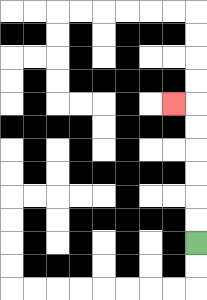{'start': '[8, 10]', 'end': '[7, 4]', 'path_directions': 'U,U,U,U,U,U,L', 'path_coordinates': '[[8, 10], [8, 9], [8, 8], [8, 7], [8, 6], [8, 5], [8, 4], [7, 4]]'}